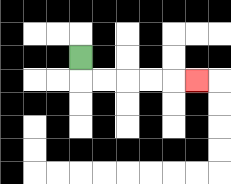{'start': '[3, 2]', 'end': '[8, 3]', 'path_directions': 'D,R,R,R,R,R', 'path_coordinates': '[[3, 2], [3, 3], [4, 3], [5, 3], [6, 3], [7, 3], [8, 3]]'}